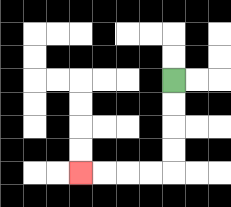{'start': '[7, 3]', 'end': '[3, 7]', 'path_directions': 'D,D,D,D,L,L,L,L', 'path_coordinates': '[[7, 3], [7, 4], [7, 5], [7, 6], [7, 7], [6, 7], [5, 7], [4, 7], [3, 7]]'}